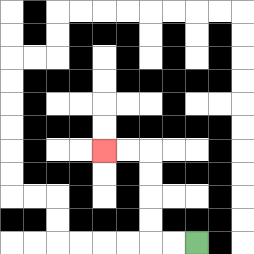{'start': '[8, 10]', 'end': '[4, 6]', 'path_directions': 'L,L,U,U,U,U,L,L', 'path_coordinates': '[[8, 10], [7, 10], [6, 10], [6, 9], [6, 8], [6, 7], [6, 6], [5, 6], [4, 6]]'}